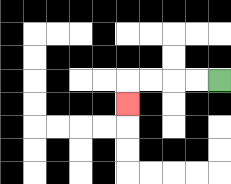{'start': '[9, 3]', 'end': '[5, 4]', 'path_directions': 'L,L,L,L,D', 'path_coordinates': '[[9, 3], [8, 3], [7, 3], [6, 3], [5, 3], [5, 4]]'}